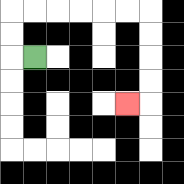{'start': '[1, 2]', 'end': '[5, 4]', 'path_directions': 'L,U,U,R,R,R,R,R,R,D,D,D,D,L', 'path_coordinates': '[[1, 2], [0, 2], [0, 1], [0, 0], [1, 0], [2, 0], [3, 0], [4, 0], [5, 0], [6, 0], [6, 1], [6, 2], [6, 3], [6, 4], [5, 4]]'}